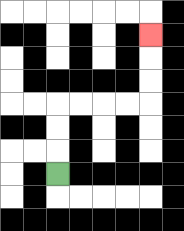{'start': '[2, 7]', 'end': '[6, 1]', 'path_directions': 'U,U,U,R,R,R,R,U,U,U', 'path_coordinates': '[[2, 7], [2, 6], [2, 5], [2, 4], [3, 4], [4, 4], [5, 4], [6, 4], [6, 3], [6, 2], [6, 1]]'}